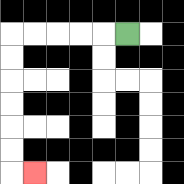{'start': '[5, 1]', 'end': '[1, 7]', 'path_directions': 'L,L,L,L,L,D,D,D,D,D,D,R', 'path_coordinates': '[[5, 1], [4, 1], [3, 1], [2, 1], [1, 1], [0, 1], [0, 2], [0, 3], [0, 4], [0, 5], [0, 6], [0, 7], [1, 7]]'}